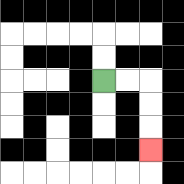{'start': '[4, 3]', 'end': '[6, 6]', 'path_directions': 'R,R,D,D,D', 'path_coordinates': '[[4, 3], [5, 3], [6, 3], [6, 4], [6, 5], [6, 6]]'}